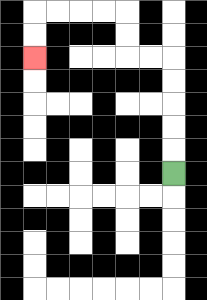{'start': '[7, 7]', 'end': '[1, 2]', 'path_directions': 'U,U,U,U,U,L,L,U,U,L,L,L,L,D,D', 'path_coordinates': '[[7, 7], [7, 6], [7, 5], [7, 4], [7, 3], [7, 2], [6, 2], [5, 2], [5, 1], [5, 0], [4, 0], [3, 0], [2, 0], [1, 0], [1, 1], [1, 2]]'}